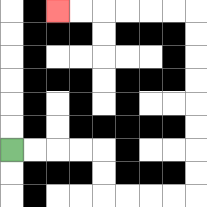{'start': '[0, 6]', 'end': '[2, 0]', 'path_directions': 'R,R,R,R,D,D,R,R,R,R,U,U,U,U,U,U,U,U,L,L,L,L,L,L', 'path_coordinates': '[[0, 6], [1, 6], [2, 6], [3, 6], [4, 6], [4, 7], [4, 8], [5, 8], [6, 8], [7, 8], [8, 8], [8, 7], [8, 6], [8, 5], [8, 4], [8, 3], [8, 2], [8, 1], [8, 0], [7, 0], [6, 0], [5, 0], [4, 0], [3, 0], [2, 0]]'}